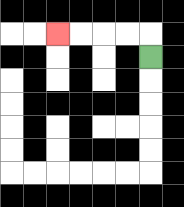{'start': '[6, 2]', 'end': '[2, 1]', 'path_directions': 'U,L,L,L,L', 'path_coordinates': '[[6, 2], [6, 1], [5, 1], [4, 1], [3, 1], [2, 1]]'}